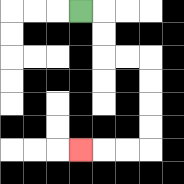{'start': '[3, 0]', 'end': '[3, 6]', 'path_directions': 'R,D,D,R,R,D,D,D,D,L,L,L', 'path_coordinates': '[[3, 0], [4, 0], [4, 1], [4, 2], [5, 2], [6, 2], [6, 3], [6, 4], [6, 5], [6, 6], [5, 6], [4, 6], [3, 6]]'}